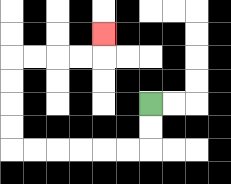{'start': '[6, 4]', 'end': '[4, 1]', 'path_directions': 'D,D,L,L,L,L,L,L,U,U,U,U,R,R,R,R,U', 'path_coordinates': '[[6, 4], [6, 5], [6, 6], [5, 6], [4, 6], [3, 6], [2, 6], [1, 6], [0, 6], [0, 5], [0, 4], [0, 3], [0, 2], [1, 2], [2, 2], [3, 2], [4, 2], [4, 1]]'}